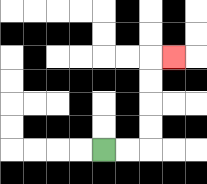{'start': '[4, 6]', 'end': '[7, 2]', 'path_directions': 'R,R,U,U,U,U,R', 'path_coordinates': '[[4, 6], [5, 6], [6, 6], [6, 5], [6, 4], [6, 3], [6, 2], [7, 2]]'}